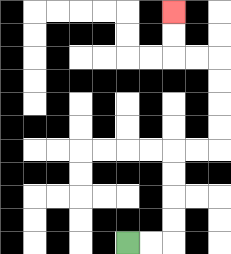{'start': '[5, 10]', 'end': '[7, 0]', 'path_directions': 'R,R,U,U,U,U,R,R,U,U,U,U,L,L,U,U', 'path_coordinates': '[[5, 10], [6, 10], [7, 10], [7, 9], [7, 8], [7, 7], [7, 6], [8, 6], [9, 6], [9, 5], [9, 4], [9, 3], [9, 2], [8, 2], [7, 2], [7, 1], [7, 0]]'}